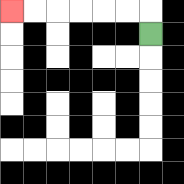{'start': '[6, 1]', 'end': '[0, 0]', 'path_directions': 'U,L,L,L,L,L,L', 'path_coordinates': '[[6, 1], [6, 0], [5, 0], [4, 0], [3, 0], [2, 0], [1, 0], [0, 0]]'}